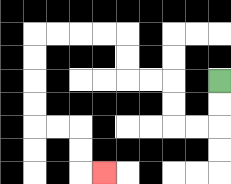{'start': '[9, 3]', 'end': '[4, 7]', 'path_directions': 'D,D,L,L,U,U,L,L,U,U,L,L,L,L,D,D,D,D,R,R,D,D,R', 'path_coordinates': '[[9, 3], [9, 4], [9, 5], [8, 5], [7, 5], [7, 4], [7, 3], [6, 3], [5, 3], [5, 2], [5, 1], [4, 1], [3, 1], [2, 1], [1, 1], [1, 2], [1, 3], [1, 4], [1, 5], [2, 5], [3, 5], [3, 6], [3, 7], [4, 7]]'}